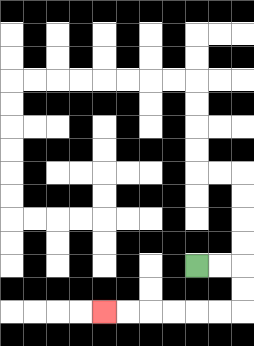{'start': '[8, 11]', 'end': '[4, 13]', 'path_directions': 'R,R,D,D,L,L,L,L,L,L', 'path_coordinates': '[[8, 11], [9, 11], [10, 11], [10, 12], [10, 13], [9, 13], [8, 13], [7, 13], [6, 13], [5, 13], [4, 13]]'}